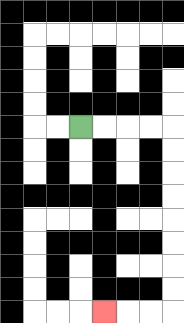{'start': '[3, 5]', 'end': '[4, 13]', 'path_directions': 'R,R,R,R,D,D,D,D,D,D,D,D,L,L,L', 'path_coordinates': '[[3, 5], [4, 5], [5, 5], [6, 5], [7, 5], [7, 6], [7, 7], [7, 8], [7, 9], [7, 10], [7, 11], [7, 12], [7, 13], [6, 13], [5, 13], [4, 13]]'}